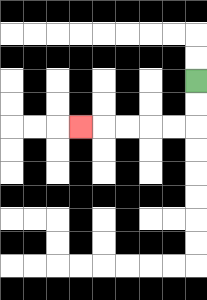{'start': '[8, 3]', 'end': '[3, 5]', 'path_directions': 'D,D,L,L,L,L,L', 'path_coordinates': '[[8, 3], [8, 4], [8, 5], [7, 5], [6, 5], [5, 5], [4, 5], [3, 5]]'}